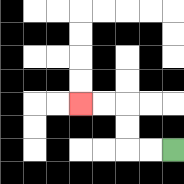{'start': '[7, 6]', 'end': '[3, 4]', 'path_directions': 'L,L,U,U,L,L', 'path_coordinates': '[[7, 6], [6, 6], [5, 6], [5, 5], [5, 4], [4, 4], [3, 4]]'}